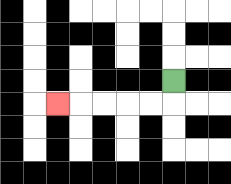{'start': '[7, 3]', 'end': '[2, 4]', 'path_directions': 'D,L,L,L,L,L', 'path_coordinates': '[[7, 3], [7, 4], [6, 4], [5, 4], [4, 4], [3, 4], [2, 4]]'}